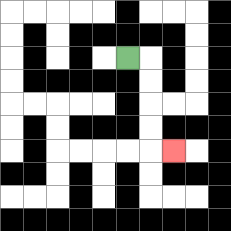{'start': '[5, 2]', 'end': '[7, 6]', 'path_directions': 'R,D,D,D,D,R', 'path_coordinates': '[[5, 2], [6, 2], [6, 3], [6, 4], [6, 5], [6, 6], [7, 6]]'}